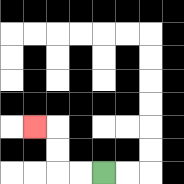{'start': '[4, 7]', 'end': '[1, 5]', 'path_directions': 'L,L,U,U,L', 'path_coordinates': '[[4, 7], [3, 7], [2, 7], [2, 6], [2, 5], [1, 5]]'}